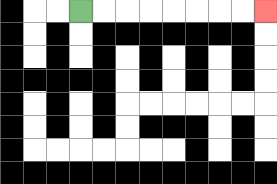{'start': '[3, 0]', 'end': '[11, 0]', 'path_directions': 'R,R,R,R,R,R,R,R', 'path_coordinates': '[[3, 0], [4, 0], [5, 0], [6, 0], [7, 0], [8, 0], [9, 0], [10, 0], [11, 0]]'}